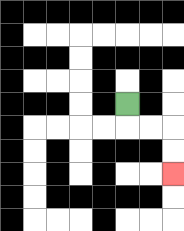{'start': '[5, 4]', 'end': '[7, 7]', 'path_directions': 'D,R,R,D,D', 'path_coordinates': '[[5, 4], [5, 5], [6, 5], [7, 5], [7, 6], [7, 7]]'}